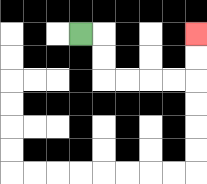{'start': '[3, 1]', 'end': '[8, 1]', 'path_directions': 'R,D,D,R,R,R,R,U,U', 'path_coordinates': '[[3, 1], [4, 1], [4, 2], [4, 3], [5, 3], [6, 3], [7, 3], [8, 3], [8, 2], [8, 1]]'}